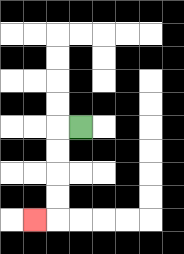{'start': '[3, 5]', 'end': '[1, 9]', 'path_directions': 'L,D,D,D,D,L', 'path_coordinates': '[[3, 5], [2, 5], [2, 6], [2, 7], [2, 8], [2, 9], [1, 9]]'}